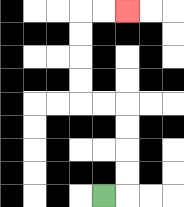{'start': '[4, 8]', 'end': '[5, 0]', 'path_directions': 'R,U,U,U,U,L,L,U,U,U,U,R,R', 'path_coordinates': '[[4, 8], [5, 8], [5, 7], [5, 6], [5, 5], [5, 4], [4, 4], [3, 4], [3, 3], [3, 2], [3, 1], [3, 0], [4, 0], [5, 0]]'}